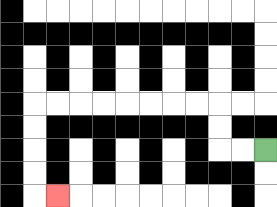{'start': '[11, 6]', 'end': '[2, 8]', 'path_directions': 'L,L,U,U,L,L,L,L,L,L,L,L,D,D,D,D,R', 'path_coordinates': '[[11, 6], [10, 6], [9, 6], [9, 5], [9, 4], [8, 4], [7, 4], [6, 4], [5, 4], [4, 4], [3, 4], [2, 4], [1, 4], [1, 5], [1, 6], [1, 7], [1, 8], [2, 8]]'}